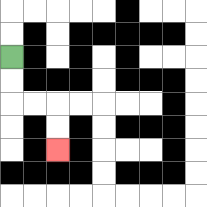{'start': '[0, 2]', 'end': '[2, 6]', 'path_directions': 'D,D,R,R,D,D', 'path_coordinates': '[[0, 2], [0, 3], [0, 4], [1, 4], [2, 4], [2, 5], [2, 6]]'}